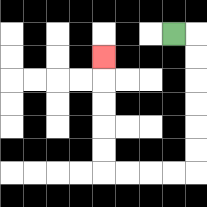{'start': '[7, 1]', 'end': '[4, 2]', 'path_directions': 'R,D,D,D,D,D,D,L,L,L,L,U,U,U,U,U', 'path_coordinates': '[[7, 1], [8, 1], [8, 2], [8, 3], [8, 4], [8, 5], [8, 6], [8, 7], [7, 7], [6, 7], [5, 7], [4, 7], [4, 6], [4, 5], [4, 4], [4, 3], [4, 2]]'}